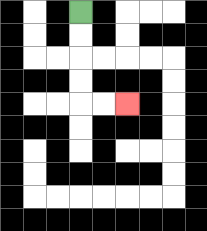{'start': '[3, 0]', 'end': '[5, 4]', 'path_directions': 'D,D,D,D,R,R', 'path_coordinates': '[[3, 0], [3, 1], [3, 2], [3, 3], [3, 4], [4, 4], [5, 4]]'}